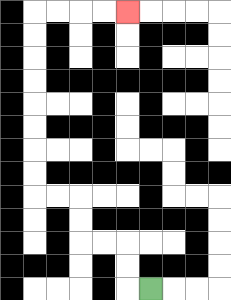{'start': '[6, 12]', 'end': '[5, 0]', 'path_directions': 'L,U,U,L,L,U,U,L,L,U,U,U,U,U,U,U,U,R,R,R,R', 'path_coordinates': '[[6, 12], [5, 12], [5, 11], [5, 10], [4, 10], [3, 10], [3, 9], [3, 8], [2, 8], [1, 8], [1, 7], [1, 6], [1, 5], [1, 4], [1, 3], [1, 2], [1, 1], [1, 0], [2, 0], [3, 0], [4, 0], [5, 0]]'}